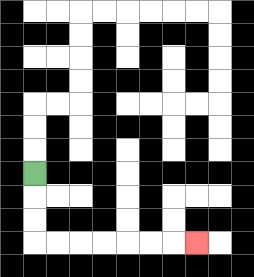{'start': '[1, 7]', 'end': '[8, 10]', 'path_directions': 'D,D,D,R,R,R,R,R,R,R', 'path_coordinates': '[[1, 7], [1, 8], [1, 9], [1, 10], [2, 10], [3, 10], [4, 10], [5, 10], [6, 10], [7, 10], [8, 10]]'}